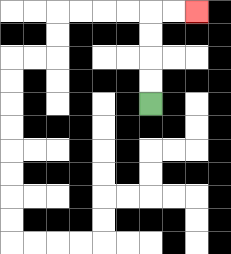{'start': '[6, 4]', 'end': '[8, 0]', 'path_directions': 'U,U,U,U,R,R', 'path_coordinates': '[[6, 4], [6, 3], [6, 2], [6, 1], [6, 0], [7, 0], [8, 0]]'}